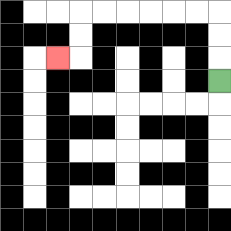{'start': '[9, 3]', 'end': '[2, 2]', 'path_directions': 'U,U,U,L,L,L,L,L,L,D,D,L', 'path_coordinates': '[[9, 3], [9, 2], [9, 1], [9, 0], [8, 0], [7, 0], [6, 0], [5, 0], [4, 0], [3, 0], [3, 1], [3, 2], [2, 2]]'}